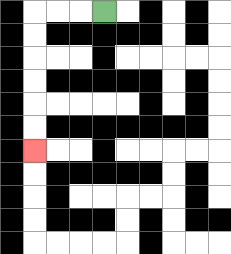{'start': '[4, 0]', 'end': '[1, 6]', 'path_directions': 'L,L,L,D,D,D,D,D,D', 'path_coordinates': '[[4, 0], [3, 0], [2, 0], [1, 0], [1, 1], [1, 2], [1, 3], [1, 4], [1, 5], [1, 6]]'}